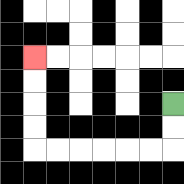{'start': '[7, 4]', 'end': '[1, 2]', 'path_directions': 'D,D,L,L,L,L,L,L,U,U,U,U', 'path_coordinates': '[[7, 4], [7, 5], [7, 6], [6, 6], [5, 6], [4, 6], [3, 6], [2, 6], [1, 6], [1, 5], [1, 4], [1, 3], [1, 2]]'}